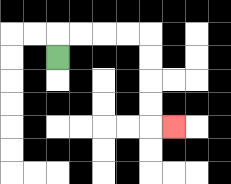{'start': '[2, 2]', 'end': '[7, 5]', 'path_directions': 'U,R,R,R,R,D,D,D,D,R', 'path_coordinates': '[[2, 2], [2, 1], [3, 1], [4, 1], [5, 1], [6, 1], [6, 2], [6, 3], [6, 4], [6, 5], [7, 5]]'}